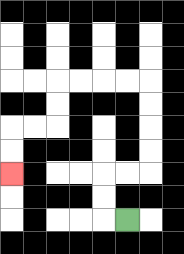{'start': '[5, 9]', 'end': '[0, 7]', 'path_directions': 'L,U,U,R,R,U,U,U,U,L,L,L,L,D,D,L,L,D,D', 'path_coordinates': '[[5, 9], [4, 9], [4, 8], [4, 7], [5, 7], [6, 7], [6, 6], [6, 5], [6, 4], [6, 3], [5, 3], [4, 3], [3, 3], [2, 3], [2, 4], [2, 5], [1, 5], [0, 5], [0, 6], [0, 7]]'}